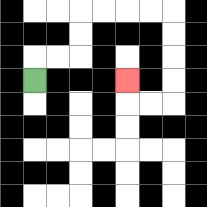{'start': '[1, 3]', 'end': '[5, 3]', 'path_directions': 'U,R,R,U,U,R,R,R,R,D,D,D,D,L,L,U', 'path_coordinates': '[[1, 3], [1, 2], [2, 2], [3, 2], [3, 1], [3, 0], [4, 0], [5, 0], [6, 0], [7, 0], [7, 1], [7, 2], [7, 3], [7, 4], [6, 4], [5, 4], [5, 3]]'}